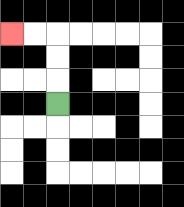{'start': '[2, 4]', 'end': '[0, 1]', 'path_directions': 'U,U,U,L,L', 'path_coordinates': '[[2, 4], [2, 3], [2, 2], [2, 1], [1, 1], [0, 1]]'}